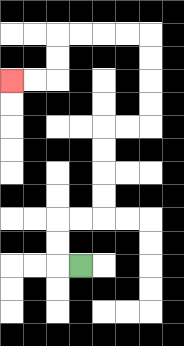{'start': '[3, 11]', 'end': '[0, 3]', 'path_directions': 'L,U,U,R,R,U,U,U,U,R,R,U,U,U,U,L,L,L,L,D,D,L,L', 'path_coordinates': '[[3, 11], [2, 11], [2, 10], [2, 9], [3, 9], [4, 9], [4, 8], [4, 7], [4, 6], [4, 5], [5, 5], [6, 5], [6, 4], [6, 3], [6, 2], [6, 1], [5, 1], [4, 1], [3, 1], [2, 1], [2, 2], [2, 3], [1, 3], [0, 3]]'}